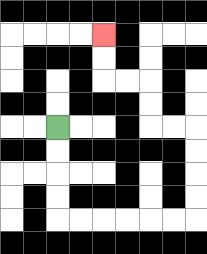{'start': '[2, 5]', 'end': '[4, 1]', 'path_directions': 'D,D,D,D,R,R,R,R,R,R,U,U,U,U,L,L,U,U,L,L,U,U', 'path_coordinates': '[[2, 5], [2, 6], [2, 7], [2, 8], [2, 9], [3, 9], [4, 9], [5, 9], [6, 9], [7, 9], [8, 9], [8, 8], [8, 7], [8, 6], [8, 5], [7, 5], [6, 5], [6, 4], [6, 3], [5, 3], [4, 3], [4, 2], [4, 1]]'}